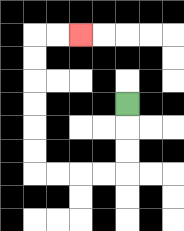{'start': '[5, 4]', 'end': '[3, 1]', 'path_directions': 'D,D,D,L,L,L,L,U,U,U,U,U,U,R,R', 'path_coordinates': '[[5, 4], [5, 5], [5, 6], [5, 7], [4, 7], [3, 7], [2, 7], [1, 7], [1, 6], [1, 5], [1, 4], [1, 3], [1, 2], [1, 1], [2, 1], [3, 1]]'}